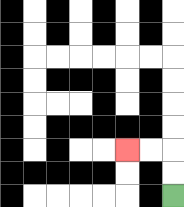{'start': '[7, 8]', 'end': '[5, 6]', 'path_directions': 'U,U,L,L', 'path_coordinates': '[[7, 8], [7, 7], [7, 6], [6, 6], [5, 6]]'}